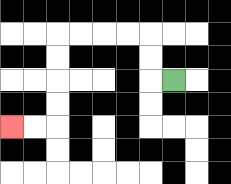{'start': '[7, 3]', 'end': '[0, 5]', 'path_directions': 'L,U,U,L,L,L,L,D,D,D,D,L,L', 'path_coordinates': '[[7, 3], [6, 3], [6, 2], [6, 1], [5, 1], [4, 1], [3, 1], [2, 1], [2, 2], [2, 3], [2, 4], [2, 5], [1, 5], [0, 5]]'}